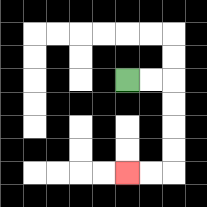{'start': '[5, 3]', 'end': '[5, 7]', 'path_directions': 'R,R,D,D,D,D,L,L', 'path_coordinates': '[[5, 3], [6, 3], [7, 3], [7, 4], [7, 5], [7, 6], [7, 7], [6, 7], [5, 7]]'}